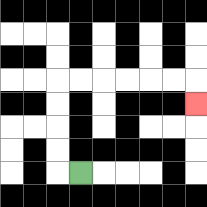{'start': '[3, 7]', 'end': '[8, 4]', 'path_directions': 'L,U,U,U,U,R,R,R,R,R,R,D', 'path_coordinates': '[[3, 7], [2, 7], [2, 6], [2, 5], [2, 4], [2, 3], [3, 3], [4, 3], [5, 3], [6, 3], [7, 3], [8, 3], [8, 4]]'}